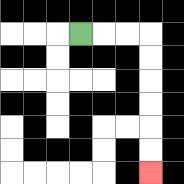{'start': '[3, 1]', 'end': '[6, 7]', 'path_directions': 'R,R,R,D,D,D,D,D,D', 'path_coordinates': '[[3, 1], [4, 1], [5, 1], [6, 1], [6, 2], [6, 3], [6, 4], [6, 5], [6, 6], [6, 7]]'}